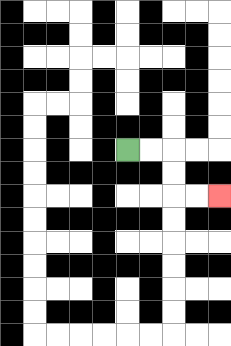{'start': '[5, 6]', 'end': '[9, 8]', 'path_directions': 'R,R,D,D,R,R', 'path_coordinates': '[[5, 6], [6, 6], [7, 6], [7, 7], [7, 8], [8, 8], [9, 8]]'}